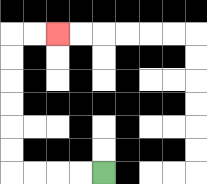{'start': '[4, 7]', 'end': '[2, 1]', 'path_directions': 'L,L,L,L,U,U,U,U,U,U,R,R', 'path_coordinates': '[[4, 7], [3, 7], [2, 7], [1, 7], [0, 7], [0, 6], [0, 5], [0, 4], [0, 3], [0, 2], [0, 1], [1, 1], [2, 1]]'}